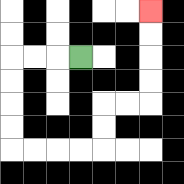{'start': '[3, 2]', 'end': '[6, 0]', 'path_directions': 'L,L,L,D,D,D,D,R,R,R,R,U,U,R,R,U,U,U,U', 'path_coordinates': '[[3, 2], [2, 2], [1, 2], [0, 2], [0, 3], [0, 4], [0, 5], [0, 6], [1, 6], [2, 6], [3, 6], [4, 6], [4, 5], [4, 4], [5, 4], [6, 4], [6, 3], [6, 2], [6, 1], [6, 0]]'}